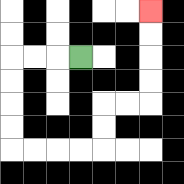{'start': '[3, 2]', 'end': '[6, 0]', 'path_directions': 'L,L,L,D,D,D,D,R,R,R,R,U,U,R,R,U,U,U,U', 'path_coordinates': '[[3, 2], [2, 2], [1, 2], [0, 2], [0, 3], [0, 4], [0, 5], [0, 6], [1, 6], [2, 6], [3, 6], [4, 6], [4, 5], [4, 4], [5, 4], [6, 4], [6, 3], [6, 2], [6, 1], [6, 0]]'}